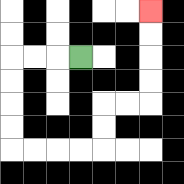{'start': '[3, 2]', 'end': '[6, 0]', 'path_directions': 'L,L,L,D,D,D,D,R,R,R,R,U,U,R,R,U,U,U,U', 'path_coordinates': '[[3, 2], [2, 2], [1, 2], [0, 2], [0, 3], [0, 4], [0, 5], [0, 6], [1, 6], [2, 6], [3, 6], [4, 6], [4, 5], [4, 4], [5, 4], [6, 4], [6, 3], [6, 2], [6, 1], [6, 0]]'}